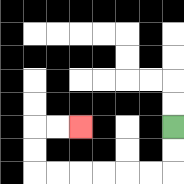{'start': '[7, 5]', 'end': '[3, 5]', 'path_directions': 'D,D,L,L,L,L,L,L,U,U,R,R', 'path_coordinates': '[[7, 5], [7, 6], [7, 7], [6, 7], [5, 7], [4, 7], [3, 7], [2, 7], [1, 7], [1, 6], [1, 5], [2, 5], [3, 5]]'}